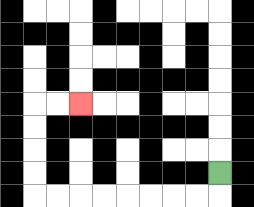{'start': '[9, 7]', 'end': '[3, 4]', 'path_directions': 'D,L,L,L,L,L,L,L,L,U,U,U,U,R,R', 'path_coordinates': '[[9, 7], [9, 8], [8, 8], [7, 8], [6, 8], [5, 8], [4, 8], [3, 8], [2, 8], [1, 8], [1, 7], [1, 6], [1, 5], [1, 4], [2, 4], [3, 4]]'}